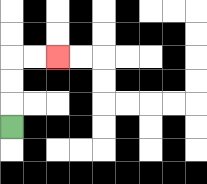{'start': '[0, 5]', 'end': '[2, 2]', 'path_directions': 'U,U,U,R,R', 'path_coordinates': '[[0, 5], [0, 4], [0, 3], [0, 2], [1, 2], [2, 2]]'}